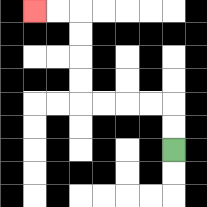{'start': '[7, 6]', 'end': '[1, 0]', 'path_directions': 'U,U,L,L,L,L,U,U,U,U,L,L', 'path_coordinates': '[[7, 6], [7, 5], [7, 4], [6, 4], [5, 4], [4, 4], [3, 4], [3, 3], [3, 2], [3, 1], [3, 0], [2, 0], [1, 0]]'}